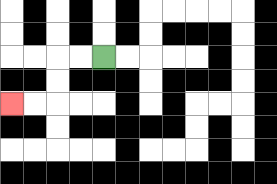{'start': '[4, 2]', 'end': '[0, 4]', 'path_directions': 'L,L,D,D,L,L', 'path_coordinates': '[[4, 2], [3, 2], [2, 2], [2, 3], [2, 4], [1, 4], [0, 4]]'}